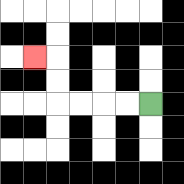{'start': '[6, 4]', 'end': '[1, 2]', 'path_directions': 'L,L,L,L,U,U,L', 'path_coordinates': '[[6, 4], [5, 4], [4, 4], [3, 4], [2, 4], [2, 3], [2, 2], [1, 2]]'}